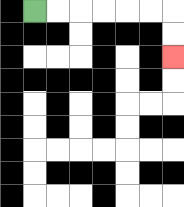{'start': '[1, 0]', 'end': '[7, 2]', 'path_directions': 'R,R,R,R,R,R,D,D', 'path_coordinates': '[[1, 0], [2, 0], [3, 0], [4, 0], [5, 0], [6, 0], [7, 0], [7, 1], [7, 2]]'}